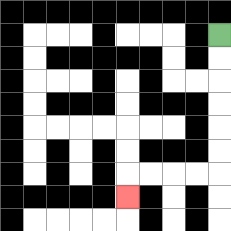{'start': '[9, 1]', 'end': '[5, 8]', 'path_directions': 'D,D,D,D,D,D,L,L,L,L,D', 'path_coordinates': '[[9, 1], [9, 2], [9, 3], [9, 4], [9, 5], [9, 6], [9, 7], [8, 7], [7, 7], [6, 7], [5, 7], [5, 8]]'}